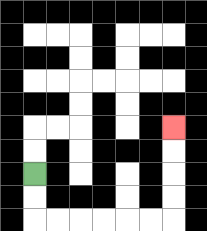{'start': '[1, 7]', 'end': '[7, 5]', 'path_directions': 'D,D,R,R,R,R,R,R,U,U,U,U', 'path_coordinates': '[[1, 7], [1, 8], [1, 9], [2, 9], [3, 9], [4, 9], [5, 9], [6, 9], [7, 9], [7, 8], [7, 7], [7, 6], [7, 5]]'}